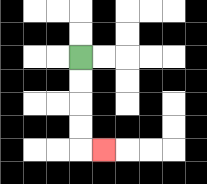{'start': '[3, 2]', 'end': '[4, 6]', 'path_directions': 'D,D,D,D,R', 'path_coordinates': '[[3, 2], [3, 3], [3, 4], [3, 5], [3, 6], [4, 6]]'}